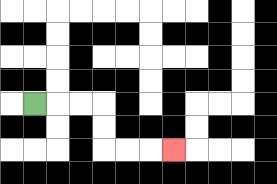{'start': '[1, 4]', 'end': '[7, 6]', 'path_directions': 'R,R,R,D,D,R,R,R', 'path_coordinates': '[[1, 4], [2, 4], [3, 4], [4, 4], [4, 5], [4, 6], [5, 6], [6, 6], [7, 6]]'}